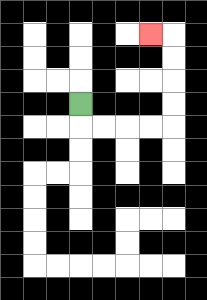{'start': '[3, 4]', 'end': '[6, 1]', 'path_directions': 'D,R,R,R,R,U,U,U,U,L', 'path_coordinates': '[[3, 4], [3, 5], [4, 5], [5, 5], [6, 5], [7, 5], [7, 4], [7, 3], [7, 2], [7, 1], [6, 1]]'}